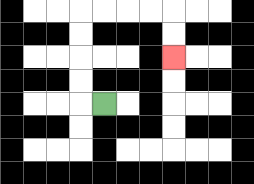{'start': '[4, 4]', 'end': '[7, 2]', 'path_directions': 'L,U,U,U,U,R,R,R,R,D,D', 'path_coordinates': '[[4, 4], [3, 4], [3, 3], [3, 2], [3, 1], [3, 0], [4, 0], [5, 0], [6, 0], [7, 0], [7, 1], [7, 2]]'}